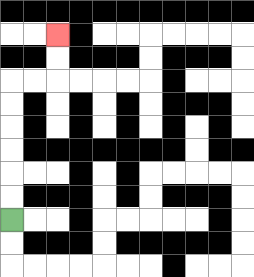{'start': '[0, 9]', 'end': '[2, 1]', 'path_directions': 'U,U,U,U,U,U,R,R,U,U', 'path_coordinates': '[[0, 9], [0, 8], [0, 7], [0, 6], [0, 5], [0, 4], [0, 3], [1, 3], [2, 3], [2, 2], [2, 1]]'}